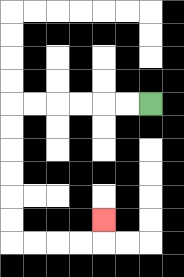{'start': '[6, 4]', 'end': '[4, 9]', 'path_directions': 'L,L,L,L,L,L,D,D,D,D,D,D,R,R,R,R,U', 'path_coordinates': '[[6, 4], [5, 4], [4, 4], [3, 4], [2, 4], [1, 4], [0, 4], [0, 5], [0, 6], [0, 7], [0, 8], [0, 9], [0, 10], [1, 10], [2, 10], [3, 10], [4, 10], [4, 9]]'}